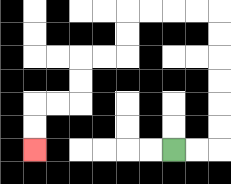{'start': '[7, 6]', 'end': '[1, 6]', 'path_directions': 'R,R,U,U,U,U,U,U,L,L,L,L,D,D,L,L,D,D,L,L,D,D', 'path_coordinates': '[[7, 6], [8, 6], [9, 6], [9, 5], [9, 4], [9, 3], [9, 2], [9, 1], [9, 0], [8, 0], [7, 0], [6, 0], [5, 0], [5, 1], [5, 2], [4, 2], [3, 2], [3, 3], [3, 4], [2, 4], [1, 4], [1, 5], [1, 6]]'}